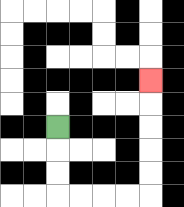{'start': '[2, 5]', 'end': '[6, 3]', 'path_directions': 'D,D,D,R,R,R,R,U,U,U,U,U', 'path_coordinates': '[[2, 5], [2, 6], [2, 7], [2, 8], [3, 8], [4, 8], [5, 8], [6, 8], [6, 7], [6, 6], [6, 5], [6, 4], [6, 3]]'}